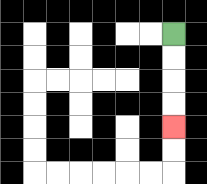{'start': '[7, 1]', 'end': '[7, 5]', 'path_directions': 'D,D,D,D', 'path_coordinates': '[[7, 1], [7, 2], [7, 3], [7, 4], [7, 5]]'}